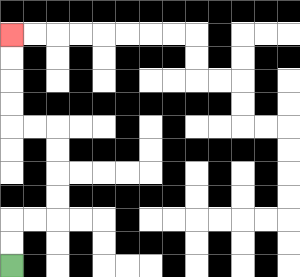{'start': '[0, 11]', 'end': '[0, 1]', 'path_directions': 'U,U,R,R,U,U,U,U,L,L,U,U,U,U', 'path_coordinates': '[[0, 11], [0, 10], [0, 9], [1, 9], [2, 9], [2, 8], [2, 7], [2, 6], [2, 5], [1, 5], [0, 5], [0, 4], [0, 3], [0, 2], [0, 1]]'}